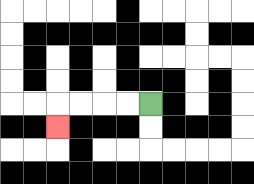{'start': '[6, 4]', 'end': '[2, 5]', 'path_directions': 'L,L,L,L,D', 'path_coordinates': '[[6, 4], [5, 4], [4, 4], [3, 4], [2, 4], [2, 5]]'}